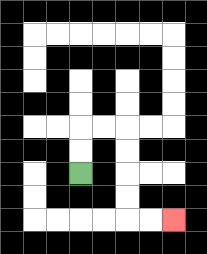{'start': '[3, 7]', 'end': '[7, 9]', 'path_directions': 'U,U,R,R,D,D,D,D,R,R', 'path_coordinates': '[[3, 7], [3, 6], [3, 5], [4, 5], [5, 5], [5, 6], [5, 7], [5, 8], [5, 9], [6, 9], [7, 9]]'}